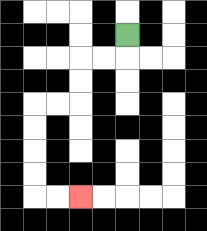{'start': '[5, 1]', 'end': '[3, 8]', 'path_directions': 'D,L,L,D,D,L,L,D,D,D,D,R,R', 'path_coordinates': '[[5, 1], [5, 2], [4, 2], [3, 2], [3, 3], [3, 4], [2, 4], [1, 4], [1, 5], [1, 6], [1, 7], [1, 8], [2, 8], [3, 8]]'}